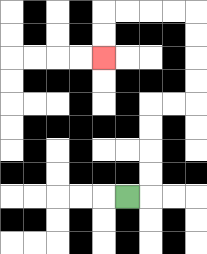{'start': '[5, 8]', 'end': '[4, 2]', 'path_directions': 'R,U,U,U,U,R,R,U,U,U,U,L,L,L,L,D,D', 'path_coordinates': '[[5, 8], [6, 8], [6, 7], [6, 6], [6, 5], [6, 4], [7, 4], [8, 4], [8, 3], [8, 2], [8, 1], [8, 0], [7, 0], [6, 0], [5, 0], [4, 0], [4, 1], [4, 2]]'}